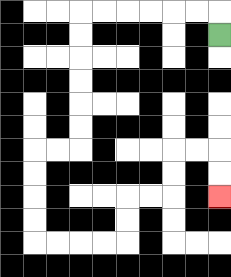{'start': '[9, 1]', 'end': '[9, 8]', 'path_directions': 'U,L,L,L,L,L,L,D,D,D,D,D,D,L,L,D,D,D,D,R,R,R,R,U,U,R,R,U,U,R,R,D,D', 'path_coordinates': '[[9, 1], [9, 0], [8, 0], [7, 0], [6, 0], [5, 0], [4, 0], [3, 0], [3, 1], [3, 2], [3, 3], [3, 4], [3, 5], [3, 6], [2, 6], [1, 6], [1, 7], [1, 8], [1, 9], [1, 10], [2, 10], [3, 10], [4, 10], [5, 10], [5, 9], [5, 8], [6, 8], [7, 8], [7, 7], [7, 6], [8, 6], [9, 6], [9, 7], [9, 8]]'}